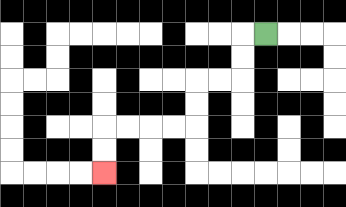{'start': '[11, 1]', 'end': '[4, 7]', 'path_directions': 'L,D,D,L,L,D,D,L,L,L,L,D,D', 'path_coordinates': '[[11, 1], [10, 1], [10, 2], [10, 3], [9, 3], [8, 3], [8, 4], [8, 5], [7, 5], [6, 5], [5, 5], [4, 5], [4, 6], [4, 7]]'}